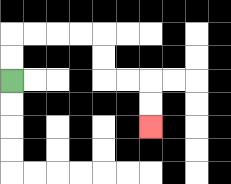{'start': '[0, 3]', 'end': '[6, 5]', 'path_directions': 'U,U,R,R,R,R,D,D,R,R,D,D', 'path_coordinates': '[[0, 3], [0, 2], [0, 1], [1, 1], [2, 1], [3, 1], [4, 1], [4, 2], [4, 3], [5, 3], [6, 3], [6, 4], [6, 5]]'}